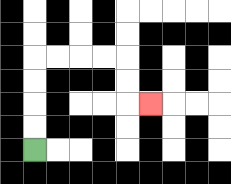{'start': '[1, 6]', 'end': '[6, 4]', 'path_directions': 'U,U,U,U,R,R,R,R,D,D,R', 'path_coordinates': '[[1, 6], [1, 5], [1, 4], [1, 3], [1, 2], [2, 2], [3, 2], [4, 2], [5, 2], [5, 3], [5, 4], [6, 4]]'}